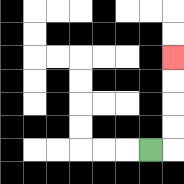{'start': '[6, 6]', 'end': '[7, 2]', 'path_directions': 'R,U,U,U,U', 'path_coordinates': '[[6, 6], [7, 6], [7, 5], [7, 4], [7, 3], [7, 2]]'}